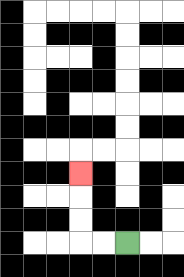{'start': '[5, 10]', 'end': '[3, 7]', 'path_directions': 'L,L,U,U,U', 'path_coordinates': '[[5, 10], [4, 10], [3, 10], [3, 9], [3, 8], [3, 7]]'}